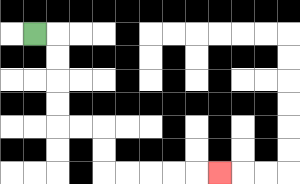{'start': '[1, 1]', 'end': '[9, 7]', 'path_directions': 'R,D,D,D,D,R,R,D,D,R,R,R,R,R', 'path_coordinates': '[[1, 1], [2, 1], [2, 2], [2, 3], [2, 4], [2, 5], [3, 5], [4, 5], [4, 6], [4, 7], [5, 7], [6, 7], [7, 7], [8, 7], [9, 7]]'}